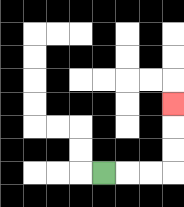{'start': '[4, 7]', 'end': '[7, 4]', 'path_directions': 'R,R,R,U,U,U', 'path_coordinates': '[[4, 7], [5, 7], [6, 7], [7, 7], [7, 6], [7, 5], [7, 4]]'}